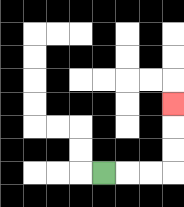{'start': '[4, 7]', 'end': '[7, 4]', 'path_directions': 'R,R,R,U,U,U', 'path_coordinates': '[[4, 7], [5, 7], [6, 7], [7, 7], [7, 6], [7, 5], [7, 4]]'}